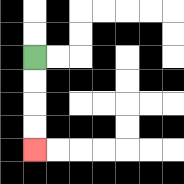{'start': '[1, 2]', 'end': '[1, 6]', 'path_directions': 'D,D,D,D', 'path_coordinates': '[[1, 2], [1, 3], [1, 4], [1, 5], [1, 6]]'}